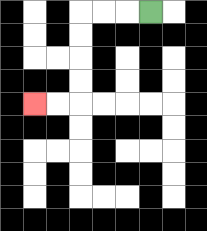{'start': '[6, 0]', 'end': '[1, 4]', 'path_directions': 'L,L,L,D,D,D,D,L,L', 'path_coordinates': '[[6, 0], [5, 0], [4, 0], [3, 0], [3, 1], [3, 2], [3, 3], [3, 4], [2, 4], [1, 4]]'}